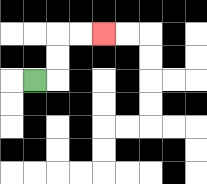{'start': '[1, 3]', 'end': '[4, 1]', 'path_directions': 'R,U,U,R,R', 'path_coordinates': '[[1, 3], [2, 3], [2, 2], [2, 1], [3, 1], [4, 1]]'}